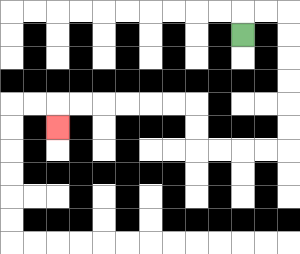{'start': '[10, 1]', 'end': '[2, 5]', 'path_directions': 'U,R,R,D,D,D,D,D,D,L,L,L,L,U,U,L,L,L,L,L,L,D', 'path_coordinates': '[[10, 1], [10, 0], [11, 0], [12, 0], [12, 1], [12, 2], [12, 3], [12, 4], [12, 5], [12, 6], [11, 6], [10, 6], [9, 6], [8, 6], [8, 5], [8, 4], [7, 4], [6, 4], [5, 4], [4, 4], [3, 4], [2, 4], [2, 5]]'}